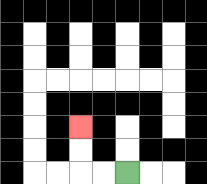{'start': '[5, 7]', 'end': '[3, 5]', 'path_directions': 'L,L,U,U', 'path_coordinates': '[[5, 7], [4, 7], [3, 7], [3, 6], [3, 5]]'}